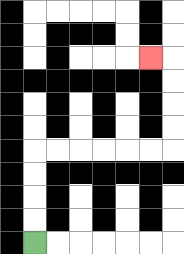{'start': '[1, 10]', 'end': '[6, 2]', 'path_directions': 'U,U,U,U,R,R,R,R,R,R,U,U,U,U,L', 'path_coordinates': '[[1, 10], [1, 9], [1, 8], [1, 7], [1, 6], [2, 6], [3, 6], [4, 6], [5, 6], [6, 6], [7, 6], [7, 5], [7, 4], [7, 3], [7, 2], [6, 2]]'}